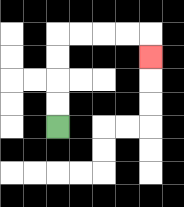{'start': '[2, 5]', 'end': '[6, 2]', 'path_directions': 'U,U,U,U,R,R,R,R,D', 'path_coordinates': '[[2, 5], [2, 4], [2, 3], [2, 2], [2, 1], [3, 1], [4, 1], [5, 1], [6, 1], [6, 2]]'}